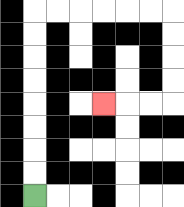{'start': '[1, 8]', 'end': '[4, 4]', 'path_directions': 'U,U,U,U,U,U,U,U,R,R,R,R,R,R,D,D,D,D,L,L,L', 'path_coordinates': '[[1, 8], [1, 7], [1, 6], [1, 5], [1, 4], [1, 3], [1, 2], [1, 1], [1, 0], [2, 0], [3, 0], [4, 0], [5, 0], [6, 0], [7, 0], [7, 1], [7, 2], [7, 3], [7, 4], [6, 4], [5, 4], [4, 4]]'}